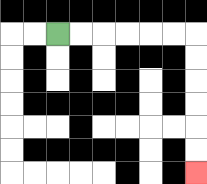{'start': '[2, 1]', 'end': '[8, 7]', 'path_directions': 'R,R,R,R,R,R,D,D,D,D,D,D', 'path_coordinates': '[[2, 1], [3, 1], [4, 1], [5, 1], [6, 1], [7, 1], [8, 1], [8, 2], [8, 3], [8, 4], [8, 5], [8, 6], [8, 7]]'}